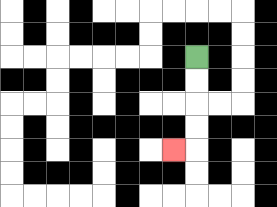{'start': '[8, 2]', 'end': '[7, 6]', 'path_directions': 'D,D,D,D,L', 'path_coordinates': '[[8, 2], [8, 3], [8, 4], [8, 5], [8, 6], [7, 6]]'}